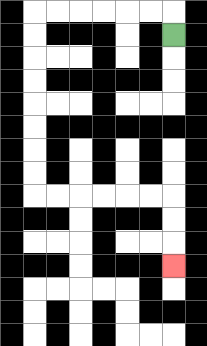{'start': '[7, 1]', 'end': '[7, 11]', 'path_directions': 'U,L,L,L,L,L,L,D,D,D,D,D,D,D,D,R,R,R,R,R,R,D,D,D', 'path_coordinates': '[[7, 1], [7, 0], [6, 0], [5, 0], [4, 0], [3, 0], [2, 0], [1, 0], [1, 1], [1, 2], [1, 3], [1, 4], [1, 5], [1, 6], [1, 7], [1, 8], [2, 8], [3, 8], [4, 8], [5, 8], [6, 8], [7, 8], [7, 9], [7, 10], [7, 11]]'}